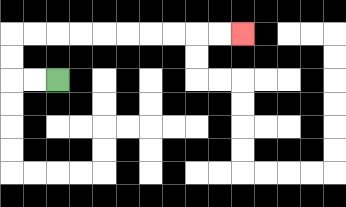{'start': '[2, 3]', 'end': '[10, 1]', 'path_directions': 'L,L,U,U,R,R,R,R,R,R,R,R,R,R', 'path_coordinates': '[[2, 3], [1, 3], [0, 3], [0, 2], [0, 1], [1, 1], [2, 1], [3, 1], [4, 1], [5, 1], [6, 1], [7, 1], [8, 1], [9, 1], [10, 1]]'}